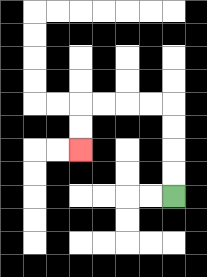{'start': '[7, 8]', 'end': '[3, 6]', 'path_directions': 'U,U,U,U,L,L,L,L,D,D', 'path_coordinates': '[[7, 8], [7, 7], [7, 6], [7, 5], [7, 4], [6, 4], [5, 4], [4, 4], [3, 4], [3, 5], [3, 6]]'}